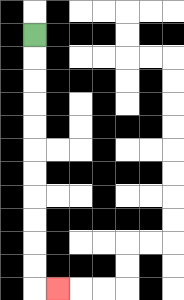{'start': '[1, 1]', 'end': '[2, 12]', 'path_directions': 'D,D,D,D,D,D,D,D,D,D,D,R', 'path_coordinates': '[[1, 1], [1, 2], [1, 3], [1, 4], [1, 5], [1, 6], [1, 7], [1, 8], [1, 9], [1, 10], [1, 11], [1, 12], [2, 12]]'}